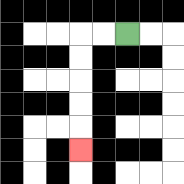{'start': '[5, 1]', 'end': '[3, 6]', 'path_directions': 'L,L,D,D,D,D,D', 'path_coordinates': '[[5, 1], [4, 1], [3, 1], [3, 2], [3, 3], [3, 4], [3, 5], [3, 6]]'}